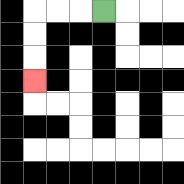{'start': '[4, 0]', 'end': '[1, 3]', 'path_directions': 'L,L,L,D,D,D', 'path_coordinates': '[[4, 0], [3, 0], [2, 0], [1, 0], [1, 1], [1, 2], [1, 3]]'}